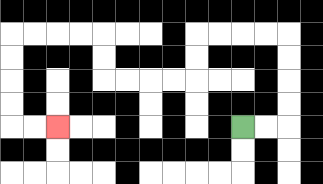{'start': '[10, 5]', 'end': '[2, 5]', 'path_directions': 'R,R,U,U,U,U,L,L,L,L,D,D,L,L,L,L,U,U,L,L,L,L,D,D,D,D,R,R', 'path_coordinates': '[[10, 5], [11, 5], [12, 5], [12, 4], [12, 3], [12, 2], [12, 1], [11, 1], [10, 1], [9, 1], [8, 1], [8, 2], [8, 3], [7, 3], [6, 3], [5, 3], [4, 3], [4, 2], [4, 1], [3, 1], [2, 1], [1, 1], [0, 1], [0, 2], [0, 3], [0, 4], [0, 5], [1, 5], [2, 5]]'}